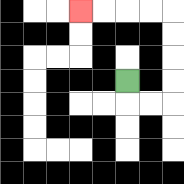{'start': '[5, 3]', 'end': '[3, 0]', 'path_directions': 'D,R,R,U,U,U,U,L,L,L,L', 'path_coordinates': '[[5, 3], [5, 4], [6, 4], [7, 4], [7, 3], [7, 2], [7, 1], [7, 0], [6, 0], [5, 0], [4, 0], [3, 0]]'}